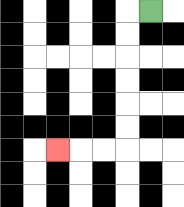{'start': '[6, 0]', 'end': '[2, 6]', 'path_directions': 'L,D,D,D,D,D,D,L,L,L', 'path_coordinates': '[[6, 0], [5, 0], [5, 1], [5, 2], [5, 3], [5, 4], [5, 5], [5, 6], [4, 6], [3, 6], [2, 6]]'}